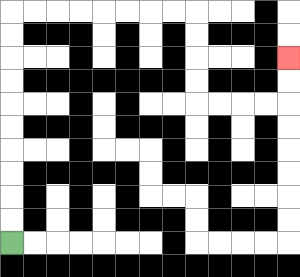{'start': '[0, 10]', 'end': '[12, 2]', 'path_directions': 'U,U,U,U,U,U,U,U,U,U,R,R,R,R,R,R,R,R,D,D,D,D,R,R,R,R,U,U', 'path_coordinates': '[[0, 10], [0, 9], [0, 8], [0, 7], [0, 6], [0, 5], [0, 4], [0, 3], [0, 2], [0, 1], [0, 0], [1, 0], [2, 0], [3, 0], [4, 0], [5, 0], [6, 0], [7, 0], [8, 0], [8, 1], [8, 2], [8, 3], [8, 4], [9, 4], [10, 4], [11, 4], [12, 4], [12, 3], [12, 2]]'}